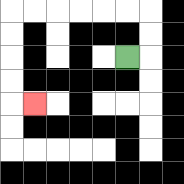{'start': '[5, 2]', 'end': '[1, 4]', 'path_directions': 'R,U,U,L,L,L,L,L,L,D,D,D,D,R', 'path_coordinates': '[[5, 2], [6, 2], [6, 1], [6, 0], [5, 0], [4, 0], [3, 0], [2, 0], [1, 0], [0, 0], [0, 1], [0, 2], [0, 3], [0, 4], [1, 4]]'}